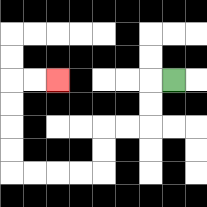{'start': '[7, 3]', 'end': '[2, 3]', 'path_directions': 'L,D,D,L,L,D,D,L,L,L,L,U,U,U,U,R,R', 'path_coordinates': '[[7, 3], [6, 3], [6, 4], [6, 5], [5, 5], [4, 5], [4, 6], [4, 7], [3, 7], [2, 7], [1, 7], [0, 7], [0, 6], [0, 5], [0, 4], [0, 3], [1, 3], [2, 3]]'}